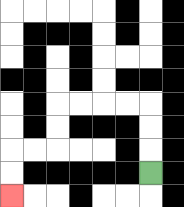{'start': '[6, 7]', 'end': '[0, 8]', 'path_directions': 'U,U,U,L,L,L,L,D,D,L,L,D,D', 'path_coordinates': '[[6, 7], [6, 6], [6, 5], [6, 4], [5, 4], [4, 4], [3, 4], [2, 4], [2, 5], [2, 6], [1, 6], [0, 6], [0, 7], [0, 8]]'}